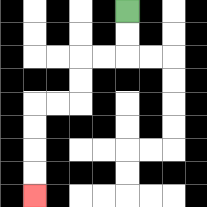{'start': '[5, 0]', 'end': '[1, 8]', 'path_directions': 'D,D,L,L,D,D,L,L,D,D,D,D', 'path_coordinates': '[[5, 0], [5, 1], [5, 2], [4, 2], [3, 2], [3, 3], [3, 4], [2, 4], [1, 4], [1, 5], [1, 6], [1, 7], [1, 8]]'}